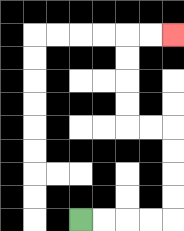{'start': '[3, 9]', 'end': '[7, 1]', 'path_directions': 'R,R,R,R,U,U,U,U,L,L,U,U,U,U,R,R', 'path_coordinates': '[[3, 9], [4, 9], [5, 9], [6, 9], [7, 9], [7, 8], [7, 7], [7, 6], [7, 5], [6, 5], [5, 5], [5, 4], [5, 3], [5, 2], [5, 1], [6, 1], [7, 1]]'}